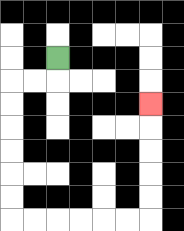{'start': '[2, 2]', 'end': '[6, 4]', 'path_directions': 'D,L,L,D,D,D,D,D,D,R,R,R,R,R,R,U,U,U,U,U', 'path_coordinates': '[[2, 2], [2, 3], [1, 3], [0, 3], [0, 4], [0, 5], [0, 6], [0, 7], [0, 8], [0, 9], [1, 9], [2, 9], [3, 9], [4, 9], [5, 9], [6, 9], [6, 8], [6, 7], [6, 6], [6, 5], [6, 4]]'}